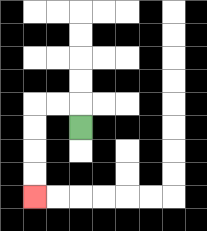{'start': '[3, 5]', 'end': '[1, 8]', 'path_directions': 'U,L,L,D,D,D,D', 'path_coordinates': '[[3, 5], [3, 4], [2, 4], [1, 4], [1, 5], [1, 6], [1, 7], [1, 8]]'}